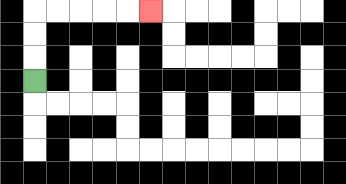{'start': '[1, 3]', 'end': '[6, 0]', 'path_directions': 'U,U,U,R,R,R,R,R', 'path_coordinates': '[[1, 3], [1, 2], [1, 1], [1, 0], [2, 0], [3, 0], [4, 0], [5, 0], [6, 0]]'}